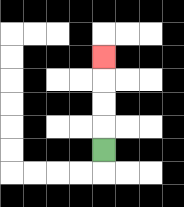{'start': '[4, 6]', 'end': '[4, 2]', 'path_directions': 'U,U,U,U', 'path_coordinates': '[[4, 6], [4, 5], [4, 4], [4, 3], [4, 2]]'}